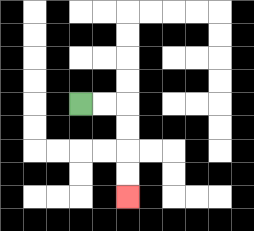{'start': '[3, 4]', 'end': '[5, 8]', 'path_directions': 'R,R,D,D,D,D', 'path_coordinates': '[[3, 4], [4, 4], [5, 4], [5, 5], [5, 6], [5, 7], [5, 8]]'}